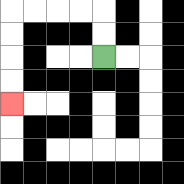{'start': '[4, 2]', 'end': '[0, 4]', 'path_directions': 'U,U,L,L,L,L,D,D,D,D', 'path_coordinates': '[[4, 2], [4, 1], [4, 0], [3, 0], [2, 0], [1, 0], [0, 0], [0, 1], [0, 2], [0, 3], [0, 4]]'}